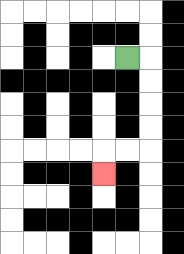{'start': '[5, 2]', 'end': '[4, 7]', 'path_directions': 'R,D,D,D,D,L,L,D', 'path_coordinates': '[[5, 2], [6, 2], [6, 3], [6, 4], [6, 5], [6, 6], [5, 6], [4, 6], [4, 7]]'}